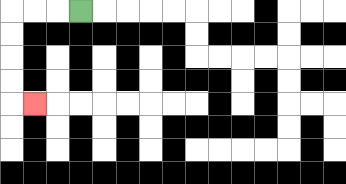{'start': '[3, 0]', 'end': '[1, 4]', 'path_directions': 'L,L,L,D,D,D,D,R', 'path_coordinates': '[[3, 0], [2, 0], [1, 0], [0, 0], [0, 1], [0, 2], [0, 3], [0, 4], [1, 4]]'}